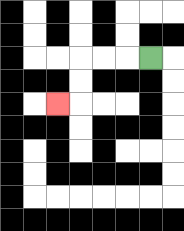{'start': '[6, 2]', 'end': '[2, 4]', 'path_directions': 'L,L,L,D,D,L', 'path_coordinates': '[[6, 2], [5, 2], [4, 2], [3, 2], [3, 3], [3, 4], [2, 4]]'}